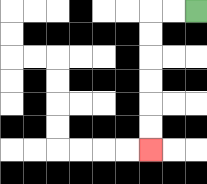{'start': '[8, 0]', 'end': '[6, 6]', 'path_directions': 'L,L,D,D,D,D,D,D', 'path_coordinates': '[[8, 0], [7, 0], [6, 0], [6, 1], [6, 2], [6, 3], [6, 4], [6, 5], [6, 6]]'}